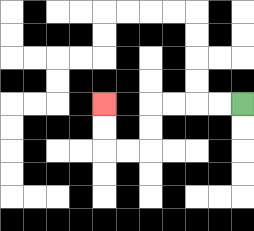{'start': '[10, 4]', 'end': '[4, 4]', 'path_directions': 'L,L,L,L,D,D,L,L,U,U', 'path_coordinates': '[[10, 4], [9, 4], [8, 4], [7, 4], [6, 4], [6, 5], [6, 6], [5, 6], [4, 6], [4, 5], [4, 4]]'}